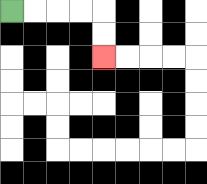{'start': '[0, 0]', 'end': '[4, 2]', 'path_directions': 'R,R,R,R,D,D', 'path_coordinates': '[[0, 0], [1, 0], [2, 0], [3, 0], [4, 0], [4, 1], [4, 2]]'}